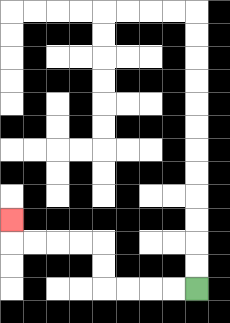{'start': '[8, 12]', 'end': '[0, 9]', 'path_directions': 'L,L,L,L,U,U,L,L,L,L,U', 'path_coordinates': '[[8, 12], [7, 12], [6, 12], [5, 12], [4, 12], [4, 11], [4, 10], [3, 10], [2, 10], [1, 10], [0, 10], [0, 9]]'}